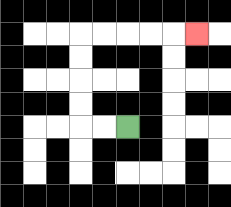{'start': '[5, 5]', 'end': '[8, 1]', 'path_directions': 'L,L,U,U,U,U,R,R,R,R,R', 'path_coordinates': '[[5, 5], [4, 5], [3, 5], [3, 4], [3, 3], [3, 2], [3, 1], [4, 1], [5, 1], [6, 1], [7, 1], [8, 1]]'}